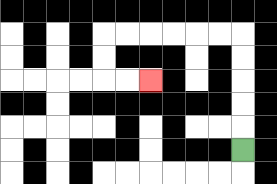{'start': '[10, 6]', 'end': '[6, 3]', 'path_directions': 'U,U,U,U,U,L,L,L,L,L,L,D,D,R,R', 'path_coordinates': '[[10, 6], [10, 5], [10, 4], [10, 3], [10, 2], [10, 1], [9, 1], [8, 1], [7, 1], [6, 1], [5, 1], [4, 1], [4, 2], [4, 3], [5, 3], [6, 3]]'}